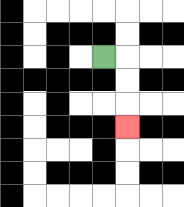{'start': '[4, 2]', 'end': '[5, 5]', 'path_directions': 'R,D,D,D', 'path_coordinates': '[[4, 2], [5, 2], [5, 3], [5, 4], [5, 5]]'}